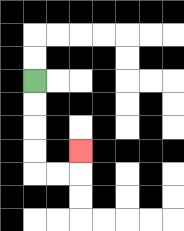{'start': '[1, 3]', 'end': '[3, 6]', 'path_directions': 'D,D,D,D,R,R,U', 'path_coordinates': '[[1, 3], [1, 4], [1, 5], [1, 6], [1, 7], [2, 7], [3, 7], [3, 6]]'}